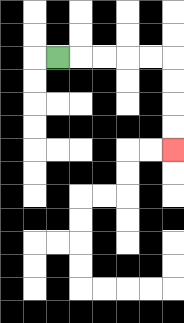{'start': '[2, 2]', 'end': '[7, 6]', 'path_directions': 'R,R,R,R,R,D,D,D,D', 'path_coordinates': '[[2, 2], [3, 2], [4, 2], [5, 2], [6, 2], [7, 2], [7, 3], [7, 4], [7, 5], [7, 6]]'}